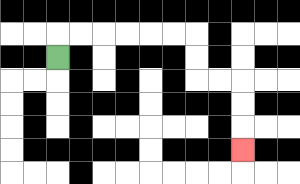{'start': '[2, 2]', 'end': '[10, 6]', 'path_directions': 'U,R,R,R,R,R,R,D,D,R,R,D,D,D', 'path_coordinates': '[[2, 2], [2, 1], [3, 1], [4, 1], [5, 1], [6, 1], [7, 1], [8, 1], [8, 2], [8, 3], [9, 3], [10, 3], [10, 4], [10, 5], [10, 6]]'}